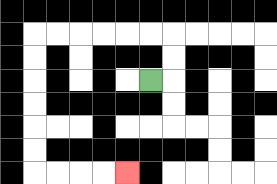{'start': '[6, 3]', 'end': '[5, 7]', 'path_directions': 'R,U,U,L,L,L,L,L,L,D,D,D,D,D,D,R,R,R,R', 'path_coordinates': '[[6, 3], [7, 3], [7, 2], [7, 1], [6, 1], [5, 1], [4, 1], [3, 1], [2, 1], [1, 1], [1, 2], [1, 3], [1, 4], [1, 5], [1, 6], [1, 7], [2, 7], [3, 7], [4, 7], [5, 7]]'}